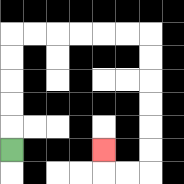{'start': '[0, 6]', 'end': '[4, 6]', 'path_directions': 'U,U,U,U,U,R,R,R,R,R,R,D,D,D,D,D,D,L,L,U', 'path_coordinates': '[[0, 6], [0, 5], [0, 4], [0, 3], [0, 2], [0, 1], [1, 1], [2, 1], [3, 1], [4, 1], [5, 1], [6, 1], [6, 2], [6, 3], [6, 4], [6, 5], [6, 6], [6, 7], [5, 7], [4, 7], [4, 6]]'}